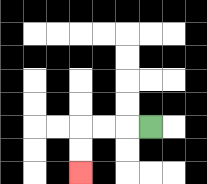{'start': '[6, 5]', 'end': '[3, 7]', 'path_directions': 'L,L,L,D,D', 'path_coordinates': '[[6, 5], [5, 5], [4, 5], [3, 5], [3, 6], [3, 7]]'}